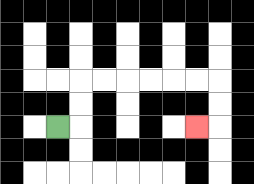{'start': '[2, 5]', 'end': '[8, 5]', 'path_directions': 'R,U,U,R,R,R,R,R,R,D,D,L', 'path_coordinates': '[[2, 5], [3, 5], [3, 4], [3, 3], [4, 3], [5, 3], [6, 3], [7, 3], [8, 3], [9, 3], [9, 4], [9, 5], [8, 5]]'}